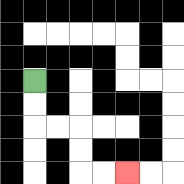{'start': '[1, 3]', 'end': '[5, 7]', 'path_directions': 'D,D,R,R,D,D,R,R', 'path_coordinates': '[[1, 3], [1, 4], [1, 5], [2, 5], [3, 5], [3, 6], [3, 7], [4, 7], [5, 7]]'}